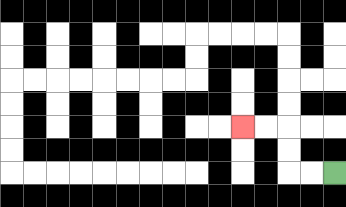{'start': '[14, 7]', 'end': '[10, 5]', 'path_directions': 'L,L,U,U,L,L', 'path_coordinates': '[[14, 7], [13, 7], [12, 7], [12, 6], [12, 5], [11, 5], [10, 5]]'}